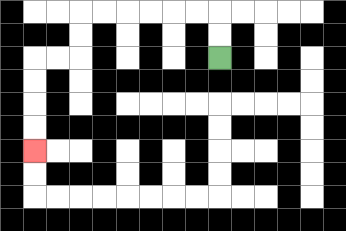{'start': '[9, 2]', 'end': '[1, 6]', 'path_directions': 'U,U,L,L,L,L,L,L,D,D,L,L,D,D,D,D', 'path_coordinates': '[[9, 2], [9, 1], [9, 0], [8, 0], [7, 0], [6, 0], [5, 0], [4, 0], [3, 0], [3, 1], [3, 2], [2, 2], [1, 2], [1, 3], [1, 4], [1, 5], [1, 6]]'}